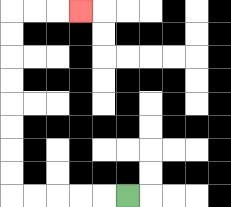{'start': '[5, 8]', 'end': '[3, 0]', 'path_directions': 'L,L,L,L,L,U,U,U,U,U,U,U,U,R,R,R', 'path_coordinates': '[[5, 8], [4, 8], [3, 8], [2, 8], [1, 8], [0, 8], [0, 7], [0, 6], [0, 5], [0, 4], [0, 3], [0, 2], [0, 1], [0, 0], [1, 0], [2, 0], [3, 0]]'}